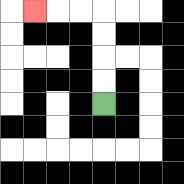{'start': '[4, 4]', 'end': '[1, 0]', 'path_directions': 'U,U,U,U,L,L,L', 'path_coordinates': '[[4, 4], [4, 3], [4, 2], [4, 1], [4, 0], [3, 0], [2, 0], [1, 0]]'}